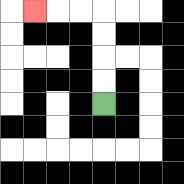{'start': '[4, 4]', 'end': '[1, 0]', 'path_directions': 'U,U,U,U,L,L,L', 'path_coordinates': '[[4, 4], [4, 3], [4, 2], [4, 1], [4, 0], [3, 0], [2, 0], [1, 0]]'}